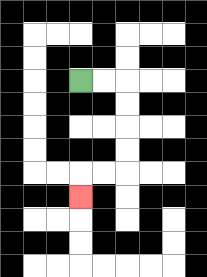{'start': '[3, 3]', 'end': '[3, 8]', 'path_directions': 'R,R,D,D,D,D,L,L,D', 'path_coordinates': '[[3, 3], [4, 3], [5, 3], [5, 4], [5, 5], [5, 6], [5, 7], [4, 7], [3, 7], [3, 8]]'}